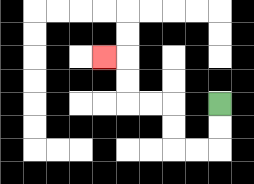{'start': '[9, 4]', 'end': '[4, 2]', 'path_directions': 'D,D,L,L,U,U,L,L,U,U,L', 'path_coordinates': '[[9, 4], [9, 5], [9, 6], [8, 6], [7, 6], [7, 5], [7, 4], [6, 4], [5, 4], [5, 3], [5, 2], [4, 2]]'}